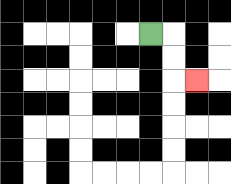{'start': '[6, 1]', 'end': '[8, 3]', 'path_directions': 'R,D,D,R', 'path_coordinates': '[[6, 1], [7, 1], [7, 2], [7, 3], [8, 3]]'}